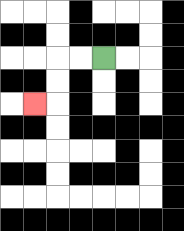{'start': '[4, 2]', 'end': '[1, 4]', 'path_directions': 'L,L,D,D,L', 'path_coordinates': '[[4, 2], [3, 2], [2, 2], [2, 3], [2, 4], [1, 4]]'}